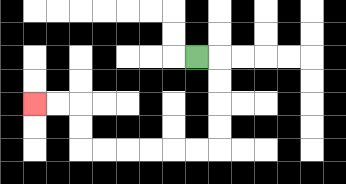{'start': '[8, 2]', 'end': '[1, 4]', 'path_directions': 'R,D,D,D,D,L,L,L,L,L,L,U,U,L,L', 'path_coordinates': '[[8, 2], [9, 2], [9, 3], [9, 4], [9, 5], [9, 6], [8, 6], [7, 6], [6, 6], [5, 6], [4, 6], [3, 6], [3, 5], [3, 4], [2, 4], [1, 4]]'}